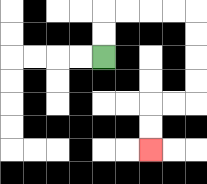{'start': '[4, 2]', 'end': '[6, 6]', 'path_directions': 'U,U,R,R,R,R,D,D,D,D,L,L,D,D', 'path_coordinates': '[[4, 2], [4, 1], [4, 0], [5, 0], [6, 0], [7, 0], [8, 0], [8, 1], [8, 2], [8, 3], [8, 4], [7, 4], [6, 4], [6, 5], [6, 6]]'}